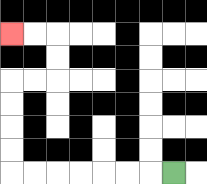{'start': '[7, 7]', 'end': '[0, 1]', 'path_directions': 'L,L,L,L,L,L,L,U,U,U,U,R,R,U,U,L,L', 'path_coordinates': '[[7, 7], [6, 7], [5, 7], [4, 7], [3, 7], [2, 7], [1, 7], [0, 7], [0, 6], [0, 5], [0, 4], [0, 3], [1, 3], [2, 3], [2, 2], [2, 1], [1, 1], [0, 1]]'}